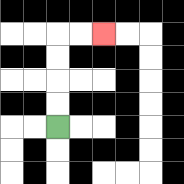{'start': '[2, 5]', 'end': '[4, 1]', 'path_directions': 'U,U,U,U,R,R', 'path_coordinates': '[[2, 5], [2, 4], [2, 3], [2, 2], [2, 1], [3, 1], [4, 1]]'}